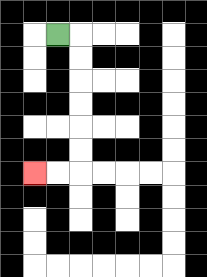{'start': '[2, 1]', 'end': '[1, 7]', 'path_directions': 'R,D,D,D,D,D,D,L,L', 'path_coordinates': '[[2, 1], [3, 1], [3, 2], [3, 3], [3, 4], [3, 5], [3, 6], [3, 7], [2, 7], [1, 7]]'}